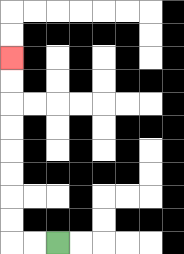{'start': '[2, 10]', 'end': '[0, 2]', 'path_directions': 'L,L,U,U,U,U,U,U,U,U', 'path_coordinates': '[[2, 10], [1, 10], [0, 10], [0, 9], [0, 8], [0, 7], [0, 6], [0, 5], [0, 4], [0, 3], [0, 2]]'}